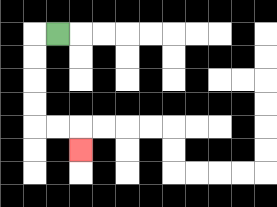{'start': '[2, 1]', 'end': '[3, 6]', 'path_directions': 'L,D,D,D,D,R,R,D', 'path_coordinates': '[[2, 1], [1, 1], [1, 2], [1, 3], [1, 4], [1, 5], [2, 5], [3, 5], [3, 6]]'}